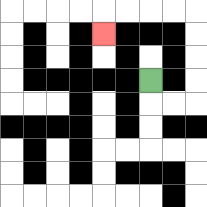{'start': '[6, 3]', 'end': '[4, 1]', 'path_directions': 'D,R,R,U,U,U,U,L,L,L,L,D', 'path_coordinates': '[[6, 3], [6, 4], [7, 4], [8, 4], [8, 3], [8, 2], [8, 1], [8, 0], [7, 0], [6, 0], [5, 0], [4, 0], [4, 1]]'}